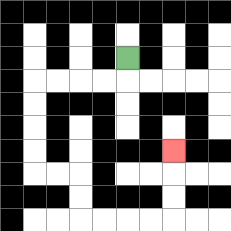{'start': '[5, 2]', 'end': '[7, 6]', 'path_directions': 'D,L,L,L,L,D,D,D,D,R,R,D,D,R,R,R,R,U,U,U', 'path_coordinates': '[[5, 2], [5, 3], [4, 3], [3, 3], [2, 3], [1, 3], [1, 4], [1, 5], [1, 6], [1, 7], [2, 7], [3, 7], [3, 8], [3, 9], [4, 9], [5, 9], [6, 9], [7, 9], [7, 8], [7, 7], [7, 6]]'}